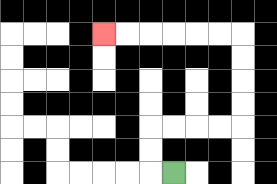{'start': '[7, 7]', 'end': '[4, 1]', 'path_directions': 'L,U,U,R,R,R,R,U,U,U,U,L,L,L,L,L,L', 'path_coordinates': '[[7, 7], [6, 7], [6, 6], [6, 5], [7, 5], [8, 5], [9, 5], [10, 5], [10, 4], [10, 3], [10, 2], [10, 1], [9, 1], [8, 1], [7, 1], [6, 1], [5, 1], [4, 1]]'}